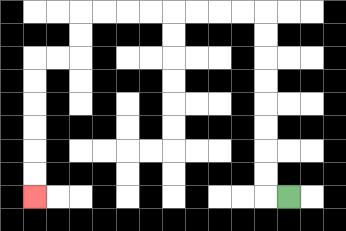{'start': '[12, 8]', 'end': '[1, 8]', 'path_directions': 'L,U,U,U,U,U,U,U,U,L,L,L,L,L,L,L,L,D,D,L,L,D,D,D,D,D,D', 'path_coordinates': '[[12, 8], [11, 8], [11, 7], [11, 6], [11, 5], [11, 4], [11, 3], [11, 2], [11, 1], [11, 0], [10, 0], [9, 0], [8, 0], [7, 0], [6, 0], [5, 0], [4, 0], [3, 0], [3, 1], [3, 2], [2, 2], [1, 2], [1, 3], [1, 4], [1, 5], [1, 6], [1, 7], [1, 8]]'}